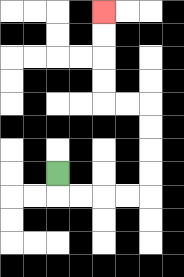{'start': '[2, 7]', 'end': '[4, 0]', 'path_directions': 'D,R,R,R,R,U,U,U,U,L,L,U,U,U,U', 'path_coordinates': '[[2, 7], [2, 8], [3, 8], [4, 8], [5, 8], [6, 8], [6, 7], [6, 6], [6, 5], [6, 4], [5, 4], [4, 4], [4, 3], [4, 2], [4, 1], [4, 0]]'}